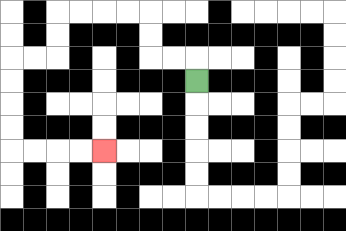{'start': '[8, 3]', 'end': '[4, 6]', 'path_directions': 'U,L,L,U,U,L,L,L,L,D,D,L,L,D,D,D,D,R,R,R,R', 'path_coordinates': '[[8, 3], [8, 2], [7, 2], [6, 2], [6, 1], [6, 0], [5, 0], [4, 0], [3, 0], [2, 0], [2, 1], [2, 2], [1, 2], [0, 2], [0, 3], [0, 4], [0, 5], [0, 6], [1, 6], [2, 6], [3, 6], [4, 6]]'}